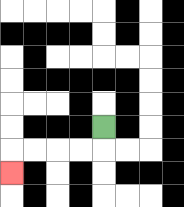{'start': '[4, 5]', 'end': '[0, 7]', 'path_directions': 'D,L,L,L,L,D', 'path_coordinates': '[[4, 5], [4, 6], [3, 6], [2, 6], [1, 6], [0, 6], [0, 7]]'}